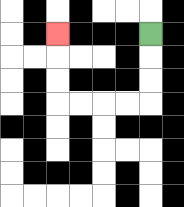{'start': '[6, 1]', 'end': '[2, 1]', 'path_directions': 'D,D,D,L,L,L,L,U,U,U', 'path_coordinates': '[[6, 1], [6, 2], [6, 3], [6, 4], [5, 4], [4, 4], [3, 4], [2, 4], [2, 3], [2, 2], [2, 1]]'}